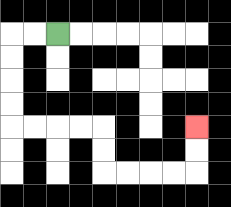{'start': '[2, 1]', 'end': '[8, 5]', 'path_directions': 'L,L,D,D,D,D,R,R,R,R,D,D,R,R,R,R,U,U', 'path_coordinates': '[[2, 1], [1, 1], [0, 1], [0, 2], [0, 3], [0, 4], [0, 5], [1, 5], [2, 5], [3, 5], [4, 5], [4, 6], [4, 7], [5, 7], [6, 7], [7, 7], [8, 7], [8, 6], [8, 5]]'}